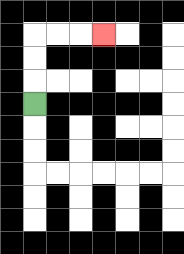{'start': '[1, 4]', 'end': '[4, 1]', 'path_directions': 'U,U,U,R,R,R', 'path_coordinates': '[[1, 4], [1, 3], [1, 2], [1, 1], [2, 1], [3, 1], [4, 1]]'}